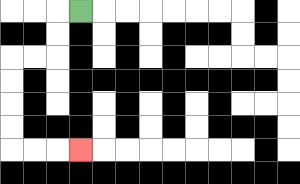{'start': '[3, 0]', 'end': '[3, 6]', 'path_directions': 'L,D,D,L,L,D,D,D,D,R,R,R', 'path_coordinates': '[[3, 0], [2, 0], [2, 1], [2, 2], [1, 2], [0, 2], [0, 3], [0, 4], [0, 5], [0, 6], [1, 6], [2, 6], [3, 6]]'}